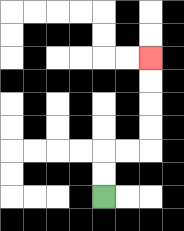{'start': '[4, 8]', 'end': '[6, 2]', 'path_directions': 'U,U,R,R,U,U,U,U', 'path_coordinates': '[[4, 8], [4, 7], [4, 6], [5, 6], [6, 6], [6, 5], [6, 4], [6, 3], [6, 2]]'}